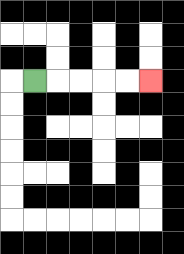{'start': '[1, 3]', 'end': '[6, 3]', 'path_directions': 'R,R,R,R,R', 'path_coordinates': '[[1, 3], [2, 3], [3, 3], [4, 3], [5, 3], [6, 3]]'}